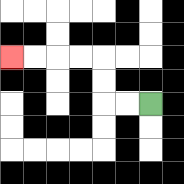{'start': '[6, 4]', 'end': '[0, 2]', 'path_directions': 'L,L,U,U,L,L,L,L', 'path_coordinates': '[[6, 4], [5, 4], [4, 4], [4, 3], [4, 2], [3, 2], [2, 2], [1, 2], [0, 2]]'}